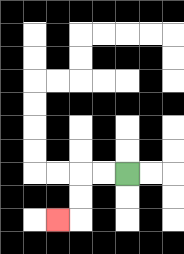{'start': '[5, 7]', 'end': '[2, 9]', 'path_directions': 'L,L,D,D,L', 'path_coordinates': '[[5, 7], [4, 7], [3, 7], [3, 8], [3, 9], [2, 9]]'}